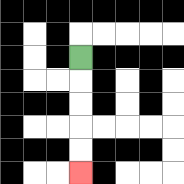{'start': '[3, 2]', 'end': '[3, 7]', 'path_directions': 'D,D,D,D,D', 'path_coordinates': '[[3, 2], [3, 3], [3, 4], [3, 5], [3, 6], [3, 7]]'}